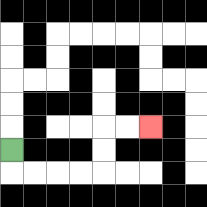{'start': '[0, 6]', 'end': '[6, 5]', 'path_directions': 'D,R,R,R,R,U,U,R,R', 'path_coordinates': '[[0, 6], [0, 7], [1, 7], [2, 7], [3, 7], [4, 7], [4, 6], [4, 5], [5, 5], [6, 5]]'}